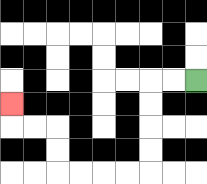{'start': '[8, 3]', 'end': '[0, 4]', 'path_directions': 'L,L,D,D,D,D,L,L,L,L,U,U,L,L,U', 'path_coordinates': '[[8, 3], [7, 3], [6, 3], [6, 4], [6, 5], [6, 6], [6, 7], [5, 7], [4, 7], [3, 7], [2, 7], [2, 6], [2, 5], [1, 5], [0, 5], [0, 4]]'}